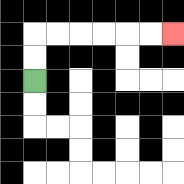{'start': '[1, 3]', 'end': '[7, 1]', 'path_directions': 'U,U,R,R,R,R,R,R', 'path_coordinates': '[[1, 3], [1, 2], [1, 1], [2, 1], [3, 1], [4, 1], [5, 1], [6, 1], [7, 1]]'}